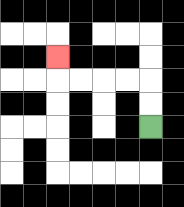{'start': '[6, 5]', 'end': '[2, 2]', 'path_directions': 'U,U,L,L,L,L,U', 'path_coordinates': '[[6, 5], [6, 4], [6, 3], [5, 3], [4, 3], [3, 3], [2, 3], [2, 2]]'}